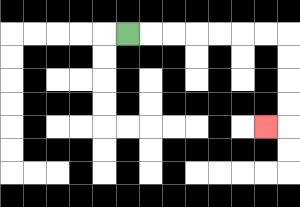{'start': '[5, 1]', 'end': '[11, 5]', 'path_directions': 'R,R,R,R,R,R,R,D,D,D,D,L', 'path_coordinates': '[[5, 1], [6, 1], [7, 1], [8, 1], [9, 1], [10, 1], [11, 1], [12, 1], [12, 2], [12, 3], [12, 4], [12, 5], [11, 5]]'}